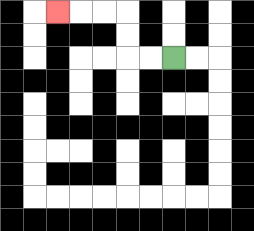{'start': '[7, 2]', 'end': '[2, 0]', 'path_directions': 'L,L,U,U,L,L,L', 'path_coordinates': '[[7, 2], [6, 2], [5, 2], [5, 1], [5, 0], [4, 0], [3, 0], [2, 0]]'}